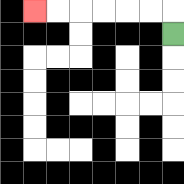{'start': '[7, 1]', 'end': '[1, 0]', 'path_directions': 'U,L,L,L,L,L,L', 'path_coordinates': '[[7, 1], [7, 0], [6, 0], [5, 0], [4, 0], [3, 0], [2, 0], [1, 0]]'}